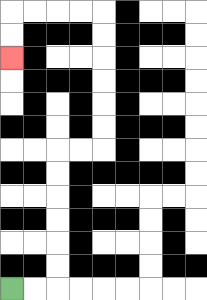{'start': '[0, 12]', 'end': '[0, 2]', 'path_directions': 'R,R,U,U,U,U,U,U,R,R,U,U,U,U,U,U,L,L,L,L,D,D', 'path_coordinates': '[[0, 12], [1, 12], [2, 12], [2, 11], [2, 10], [2, 9], [2, 8], [2, 7], [2, 6], [3, 6], [4, 6], [4, 5], [4, 4], [4, 3], [4, 2], [4, 1], [4, 0], [3, 0], [2, 0], [1, 0], [0, 0], [0, 1], [0, 2]]'}